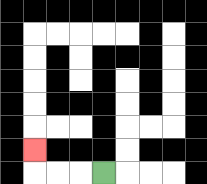{'start': '[4, 7]', 'end': '[1, 6]', 'path_directions': 'L,L,L,U', 'path_coordinates': '[[4, 7], [3, 7], [2, 7], [1, 7], [1, 6]]'}